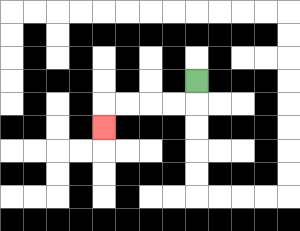{'start': '[8, 3]', 'end': '[4, 5]', 'path_directions': 'D,L,L,L,L,D', 'path_coordinates': '[[8, 3], [8, 4], [7, 4], [6, 4], [5, 4], [4, 4], [4, 5]]'}